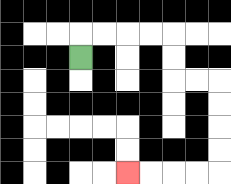{'start': '[3, 2]', 'end': '[5, 7]', 'path_directions': 'U,R,R,R,R,D,D,R,R,D,D,D,D,L,L,L,L', 'path_coordinates': '[[3, 2], [3, 1], [4, 1], [5, 1], [6, 1], [7, 1], [7, 2], [7, 3], [8, 3], [9, 3], [9, 4], [9, 5], [9, 6], [9, 7], [8, 7], [7, 7], [6, 7], [5, 7]]'}